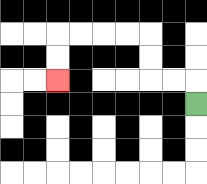{'start': '[8, 4]', 'end': '[2, 3]', 'path_directions': 'U,L,L,U,U,L,L,L,L,D,D', 'path_coordinates': '[[8, 4], [8, 3], [7, 3], [6, 3], [6, 2], [6, 1], [5, 1], [4, 1], [3, 1], [2, 1], [2, 2], [2, 3]]'}